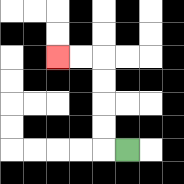{'start': '[5, 6]', 'end': '[2, 2]', 'path_directions': 'L,U,U,U,U,L,L', 'path_coordinates': '[[5, 6], [4, 6], [4, 5], [4, 4], [4, 3], [4, 2], [3, 2], [2, 2]]'}